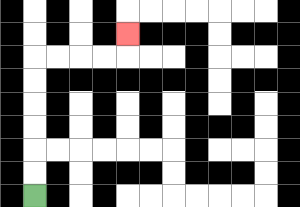{'start': '[1, 8]', 'end': '[5, 1]', 'path_directions': 'U,U,U,U,U,U,R,R,R,R,U', 'path_coordinates': '[[1, 8], [1, 7], [1, 6], [1, 5], [1, 4], [1, 3], [1, 2], [2, 2], [3, 2], [4, 2], [5, 2], [5, 1]]'}